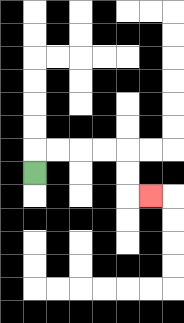{'start': '[1, 7]', 'end': '[6, 8]', 'path_directions': 'U,R,R,R,R,D,D,R', 'path_coordinates': '[[1, 7], [1, 6], [2, 6], [3, 6], [4, 6], [5, 6], [5, 7], [5, 8], [6, 8]]'}